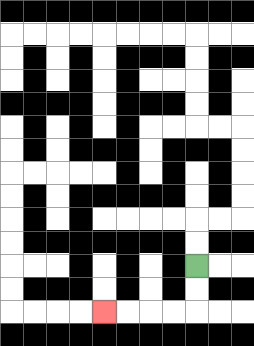{'start': '[8, 11]', 'end': '[4, 13]', 'path_directions': 'D,D,L,L,L,L', 'path_coordinates': '[[8, 11], [8, 12], [8, 13], [7, 13], [6, 13], [5, 13], [4, 13]]'}